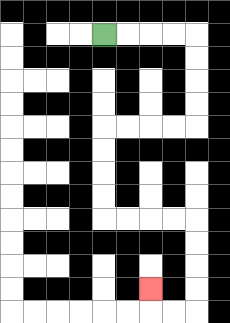{'start': '[4, 1]', 'end': '[6, 12]', 'path_directions': 'R,R,R,R,D,D,D,D,L,L,L,L,D,D,D,D,R,R,R,R,D,D,D,D,L,L,U', 'path_coordinates': '[[4, 1], [5, 1], [6, 1], [7, 1], [8, 1], [8, 2], [8, 3], [8, 4], [8, 5], [7, 5], [6, 5], [5, 5], [4, 5], [4, 6], [4, 7], [4, 8], [4, 9], [5, 9], [6, 9], [7, 9], [8, 9], [8, 10], [8, 11], [8, 12], [8, 13], [7, 13], [6, 13], [6, 12]]'}